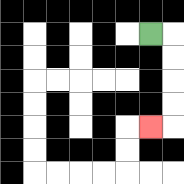{'start': '[6, 1]', 'end': '[6, 5]', 'path_directions': 'R,D,D,D,D,L', 'path_coordinates': '[[6, 1], [7, 1], [7, 2], [7, 3], [7, 4], [7, 5], [6, 5]]'}